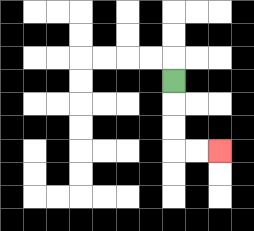{'start': '[7, 3]', 'end': '[9, 6]', 'path_directions': 'D,D,D,R,R', 'path_coordinates': '[[7, 3], [7, 4], [7, 5], [7, 6], [8, 6], [9, 6]]'}